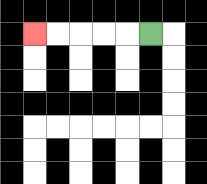{'start': '[6, 1]', 'end': '[1, 1]', 'path_directions': 'L,L,L,L,L', 'path_coordinates': '[[6, 1], [5, 1], [4, 1], [3, 1], [2, 1], [1, 1]]'}